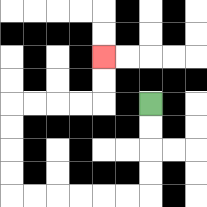{'start': '[6, 4]', 'end': '[4, 2]', 'path_directions': 'D,D,D,D,L,L,L,L,L,L,U,U,U,U,R,R,R,R,U,U', 'path_coordinates': '[[6, 4], [6, 5], [6, 6], [6, 7], [6, 8], [5, 8], [4, 8], [3, 8], [2, 8], [1, 8], [0, 8], [0, 7], [0, 6], [0, 5], [0, 4], [1, 4], [2, 4], [3, 4], [4, 4], [4, 3], [4, 2]]'}